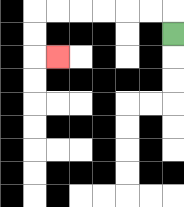{'start': '[7, 1]', 'end': '[2, 2]', 'path_directions': 'U,L,L,L,L,L,L,D,D,R', 'path_coordinates': '[[7, 1], [7, 0], [6, 0], [5, 0], [4, 0], [3, 0], [2, 0], [1, 0], [1, 1], [1, 2], [2, 2]]'}